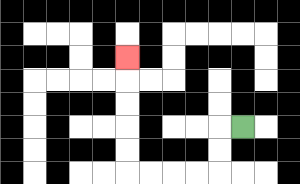{'start': '[10, 5]', 'end': '[5, 2]', 'path_directions': 'L,D,D,L,L,L,L,U,U,U,U,U', 'path_coordinates': '[[10, 5], [9, 5], [9, 6], [9, 7], [8, 7], [7, 7], [6, 7], [5, 7], [5, 6], [5, 5], [5, 4], [5, 3], [5, 2]]'}